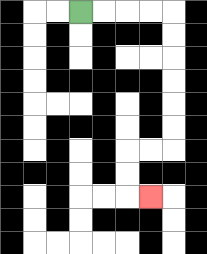{'start': '[3, 0]', 'end': '[6, 8]', 'path_directions': 'R,R,R,R,D,D,D,D,D,D,L,L,D,D,R', 'path_coordinates': '[[3, 0], [4, 0], [5, 0], [6, 0], [7, 0], [7, 1], [7, 2], [7, 3], [7, 4], [7, 5], [7, 6], [6, 6], [5, 6], [5, 7], [5, 8], [6, 8]]'}